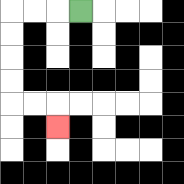{'start': '[3, 0]', 'end': '[2, 5]', 'path_directions': 'L,L,L,D,D,D,D,R,R,D', 'path_coordinates': '[[3, 0], [2, 0], [1, 0], [0, 0], [0, 1], [0, 2], [0, 3], [0, 4], [1, 4], [2, 4], [2, 5]]'}